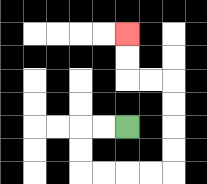{'start': '[5, 5]', 'end': '[5, 1]', 'path_directions': 'L,L,D,D,R,R,R,R,U,U,U,U,L,L,U,U', 'path_coordinates': '[[5, 5], [4, 5], [3, 5], [3, 6], [3, 7], [4, 7], [5, 7], [6, 7], [7, 7], [7, 6], [7, 5], [7, 4], [7, 3], [6, 3], [5, 3], [5, 2], [5, 1]]'}